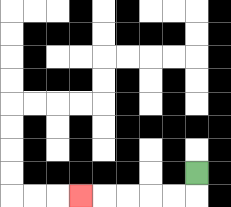{'start': '[8, 7]', 'end': '[3, 8]', 'path_directions': 'D,L,L,L,L,L', 'path_coordinates': '[[8, 7], [8, 8], [7, 8], [6, 8], [5, 8], [4, 8], [3, 8]]'}